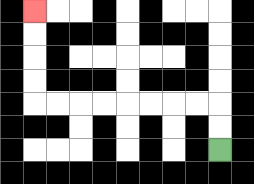{'start': '[9, 6]', 'end': '[1, 0]', 'path_directions': 'U,U,L,L,L,L,L,L,L,L,U,U,U,U', 'path_coordinates': '[[9, 6], [9, 5], [9, 4], [8, 4], [7, 4], [6, 4], [5, 4], [4, 4], [3, 4], [2, 4], [1, 4], [1, 3], [1, 2], [1, 1], [1, 0]]'}